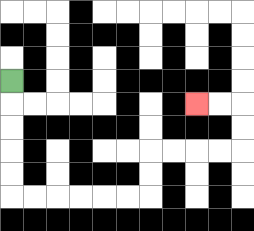{'start': '[0, 3]', 'end': '[8, 4]', 'path_directions': 'D,D,D,D,D,R,R,R,R,R,R,U,U,R,R,R,R,U,U,L,L', 'path_coordinates': '[[0, 3], [0, 4], [0, 5], [0, 6], [0, 7], [0, 8], [1, 8], [2, 8], [3, 8], [4, 8], [5, 8], [6, 8], [6, 7], [6, 6], [7, 6], [8, 6], [9, 6], [10, 6], [10, 5], [10, 4], [9, 4], [8, 4]]'}